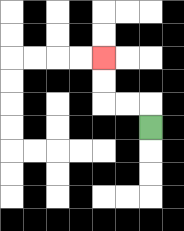{'start': '[6, 5]', 'end': '[4, 2]', 'path_directions': 'U,L,L,U,U', 'path_coordinates': '[[6, 5], [6, 4], [5, 4], [4, 4], [4, 3], [4, 2]]'}